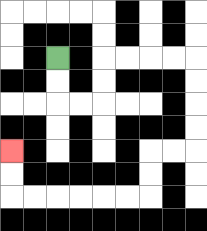{'start': '[2, 2]', 'end': '[0, 6]', 'path_directions': 'D,D,R,R,U,U,R,R,R,R,D,D,D,D,L,L,D,D,L,L,L,L,L,L,U,U', 'path_coordinates': '[[2, 2], [2, 3], [2, 4], [3, 4], [4, 4], [4, 3], [4, 2], [5, 2], [6, 2], [7, 2], [8, 2], [8, 3], [8, 4], [8, 5], [8, 6], [7, 6], [6, 6], [6, 7], [6, 8], [5, 8], [4, 8], [3, 8], [2, 8], [1, 8], [0, 8], [0, 7], [0, 6]]'}